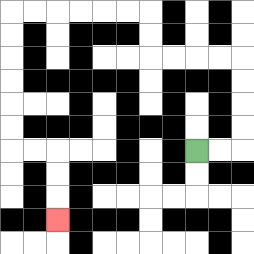{'start': '[8, 6]', 'end': '[2, 9]', 'path_directions': 'R,R,U,U,U,U,L,L,L,L,U,U,L,L,L,L,L,L,D,D,D,D,D,D,R,R,D,D,D', 'path_coordinates': '[[8, 6], [9, 6], [10, 6], [10, 5], [10, 4], [10, 3], [10, 2], [9, 2], [8, 2], [7, 2], [6, 2], [6, 1], [6, 0], [5, 0], [4, 0], [3, 0], [2, 0], [1, 0], [0, 0], [0, 1], [0, 2], [0, 3], [0, 4], [0, 5], [0, 6], [1, 6], [2, 6], [2, 7], [2, 8], [2, 9]]'}